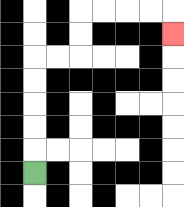{'start': '[1, 7]', 'end': '[7, 1]', 'path_directions': 'U,U,U,U,U,R,R,U,U,R,R,R,R,D', 'path_coordinates': '[[1, 7], [1, 6], [1, 5], [1, 4], [1, 3], [1, 2], [2, 2], [3, 2], [3, 1], [3, 0], [4, 0], [5, 0], [6, 0], [7, 0], [7, 1]]'}